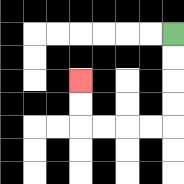{'start': '[7, 1]', 'end': '[3, 3]', 'path_directions': 'D,D,D,D,L,L,L,L,U,U', 'path_coordinates': '[[7, 1], [7, 2], [7, 3], [7, 4], [7, 5], [6, 5], [5, 5], [4, 5], [3, 5], [3, 4], [3, 3]]'}